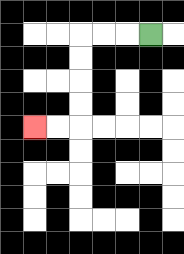{'start': '[6, 1]', 'end': '[1, 5]', 'path_directions': 'L,L,L,D,D,D,D,L,L', 'path_coordinates': '[[6, 1], [5, 1], [4, 1], [3, 1], [3, 2], [3, 3], [3, 4], [3, 5], [2, 5], [1, 5]]'}